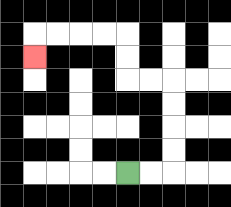{'start': '[5, 7]', 'end': '[1, 2]', 'path_directions': 'R,R,U,U,U,U,L,L,U,U,L,L,L,L,D', 'path_coordinates': '[[5, 7], [6, 7], [7, 7], [7, 6], [7, 5], [7, 4], [7, 3], [6, 3], [5, 3], [5, 2], [5, 1], [4, 1], [3, 1], [2, 1], [1, 1], [1, 2]]'}